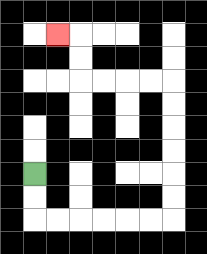{'start': '[1, 7]', 'end': '[2, 1]', 'path_directions': 'D,D,R,R,R,R,R,R,U,U,U,U,U,U,L,L,L,L,U,U,L', 'path_coordinates': '[[1, 7], [1, 8], [1, 9], [2, 9], [3, 9], [4, 9], [5, 9], [6, 9], [7, 9], [7, 8], [7, 7], [7, 6], [7, 5], [7, 4], [7, 3], [6, 3], [5, 3], [4, 3], [3, 3], [3, 2], [3, 1], [2, 1]]'}